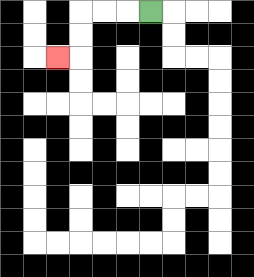{'start': '[6, 0]', 'end': '[2, 2]', 'path_directions': 'L,L,L,D,D,L', 'path_coordinates': '[[6, 0], [5, 0], [4, 0], [3, 0], [3, 1], [3, 2], [2, 2]]'}